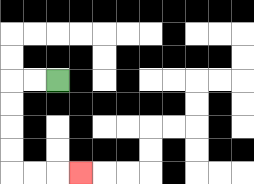{'start': '[2, 3]', 'end': '[3, 7]', 'path_directions': 'L,L,D,D,D,D,R,R,R', 'path_coordinates': '[[2, 3], [1, 3], [0, 3], [0, 4], [0, 5], [0, 6], [0, 7], [1, 7], [2, 7], [3, 7]]'}